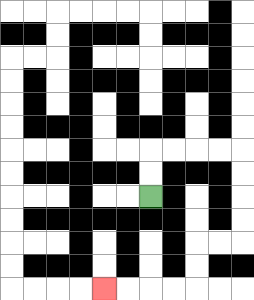{'start': '[6, 8]', 'end': '[4, 12]', 'path_directions': 'U,U,R,R,R,R,D,D,D,D,L,L,D,D,L,L,L,L', 'path_coordinates': '[[6, 8], [6, 7], [6, 6], [7, 6], [8, 6], [9, 6], [10, 6], [10, 7], [10, 8], [10, 9], [10, 10], [9, 10], [8, 10], [8, 11], [8, 12], [7, 12], [6, 12], [5, 12], [4, 12]]'}